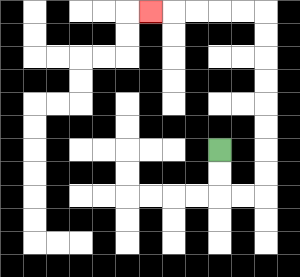{'start': '[9, 6]', 'end': '[6, 0]', 'path_directions': 'D,D,R,R,U,U,U,U,U,U,U,U,L,L,L,L,L', 'path_coordinates': '[[9, 6], [9, 7], [9, 8], [10, 8], [11, 8], [11, 7], [11, 6], [11, 5], [11, 4], [11, 3], [11, 2], [11, 1], [11, 0], [10, 0], [9, 0], [8, 0], [7, 0], [6, 0]]'}